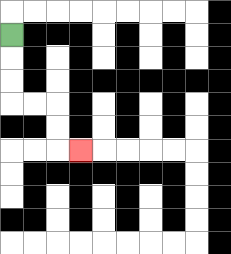{'start': '[0, 1]', 'end': '[3, 6]', 'path_directions': 'D,D,D,R,R,D,D,R', 'path_coordinates': '[[0, 1], [0, 2], [0, 3], [0, 4], [1, 4], [2, 4], [2, 5], [2, 6], [3, 6]]'}